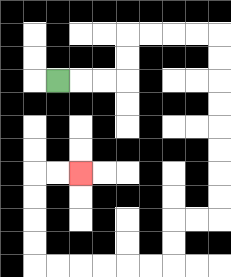{'start': '[2, 3]', 'end': '[3, 7]', 'path_directions': 'R,R,R,U,U,R,R,R,R,D,D,D,D,D,D,D,D,L,L,D,D,L,L,L,L,L,L,U,U,U,U,R,R', 'path_coordinates': '[[2, 3], [3, 3], [4, 3], [5, 3], [5, 2], [5, 1], [6, 1], [7, 1], [8, 1], [9, 1], [9, 2], [9, 3], [9, 4], [9, 5], [9, 6], [9, 7], [9, 8], [9, 9], [8, 9], [7, 9], [7, 10], [7, 11], [6, 11], [5, 11], [4, 11], [3, 11], [2, 11], [1, 11], [1, 10], [1, 9], [1, 8], [1, 7], [2, 7], [3, 7]]'}